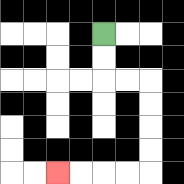{'start': '[4, 1]', 'end': '[2, 7]', 'path_directions': 'D,D,R,R,D,D,D,D,L,L,L,L', 'path_coordinates': '[[4, 1], [4, 2], [4, 3], [5, 3], [6, 3], [6, 4], [6, 5], [6, 6], [6, 7], [5, 7], [4, 7], [3, 7], [2, 7]]'}